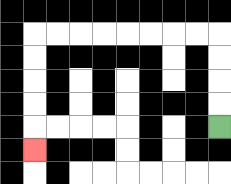{'start': '[9, 5]', 'end': '[1, 6]', 'path_directions': 'U,U,U,U,L,L,L,L,L,L,L,L,D,D,D,D,D', 'path_coordinates': '[[9, 5], [9, 4], [9, 3], [9, 2], [9, 1], [8, 1], [7, 1], [6, 1], [5, 1], [4, 1], [3, 1], [2, 1], [1, 1], [1, 2], [1, 3], [1, 4], [1, 5], [1, 6]]'}